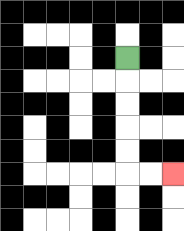{'start': '[5, 2]', 'end': '[7, 7]', 'path_directions': 'D,D,D,D,D,R,R', 'path_coordinates': '[[5, 2], [5, 3], [5, 4], [5, 5], [5, 6], [5, 7], [6, 7], [7, 7]]'}